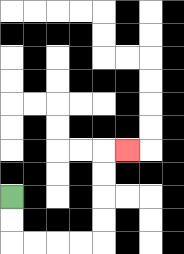{'start': '[0, 8]', 'end': '[5, 6]', 'path_directions': 'D,D,R,R,R,R,U,U,U,U,R', 'path_coordinates': '[[0, 8], [0, 9], [0, 10], [1, 10], [2, 10], [3, 10], [4, 10], [4, 9], [4, 8], [4, 7], [4, 6], [5, 6]]'}